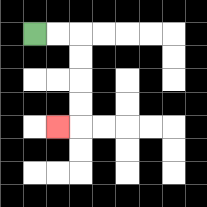{'start': '[1, 1]', 'end': '[2, 5]', 'path_directions': 'R,R,D,D,D,D,L', 'path_coordinates': '[[1, 1], [2, 1], [3, 1], [3, 2], [3, 3], [3, 4], [3, 5], [2, 5]]'}